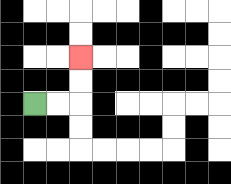{'start': '[1, 4]', 'end': '[3, 2]', 'path_directions': 'R,R,U,U', 'path_coordinates': '[[1, 4], [2, 4], [3, 4], [3, 3], [3, 2]]'}